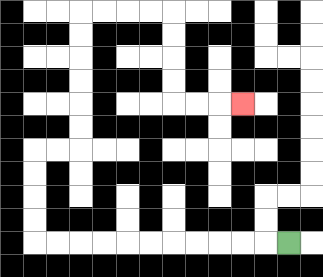{'start': '[12, 10]', 'end': '[10, 4]', 'path_directions': 'L,L,L,L,L,L,L,L,L,L,L,U,U,U,U,R,R,U,U,U,U,U,U,R,R,R,R,D,D,D,D,R,R,R', 'path_coordinates': '[[12, 10], [11, 10], [10, 10], [9, 10], [8, 10], [7, 10], [6, 10], [5, 10], [4, 10], [3, 10], [2, 10], [1, 10], [1, 9], [1, 8], [1, 7], [1, 6], [2, 6], [3, 6], [3, 5], [3, 4], [3, 3], [3, 2], [3, 1], [3, 0], [4, 0], [5, 0], [6, 0], [7, 0], [7, 1], [7, 2], [7, 3], [7, 4], [8, 4], [9, 4], [10, 4]]'}